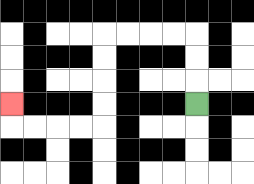{'start': '[8, 4]', 'end': '[0, 4]', 'path_directions': 'U,U,U,L,L,L,L,D,D,D,D,L,L,L,L,U', 'path_coordinates': '[[8, 4], [8, 3], [8, 2], [8, 1], [7, 1], [6, 1], [5, 1], [4, 1], [4, 2], [4, 3], [4, 4], [4, 5], [3, 5], [2, 5], [1, 5], [0, 5], [0, 4]]'}